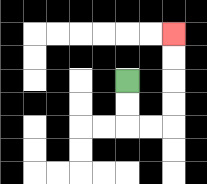{'start': '[5, 3]', 'end': '[7, 1]', 'path_directions': 'D,D,R,R,U,U,U,U', 'path_coordinates': '[[5, 3], [5, 4], [5, 5], [6, 5], [7, 5], [7, 4], [7, 3], [7, 2], [7, 1]]'}